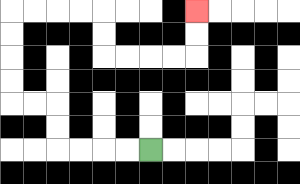{'start': '[6, 6]', 'end': '[8, 0]', 'path_directions': 'L,L,L,L,U,U,L,L,U,U,U,U,R,R,R,R,D,D,R,R,R,R,U,U', 'path_coordinates': '[[6, 6], [5, 6], [4, 6], [3, 6], [2, 6], [2, 5], [2, 4], [1, 4], [0, 4], [0, 3], [0, 2], [0, 1], [0, 0], [1, 0], [2, 0], [3, 0], [4, 0], [4, 1], [4, 2], [5, 2], [6, 2], [7, 2], [8, 2], [8, 1], [8, 0]]'}